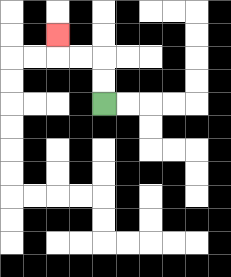{'start': '[4, 4]', 'end': '[2, 1]', 'path_directions': 'U,U,L,L,U', 'path_coordinates': '[[4, 4], [4, 3], [4, 2], [3, 2], [2, 2], [2, 1]]'}